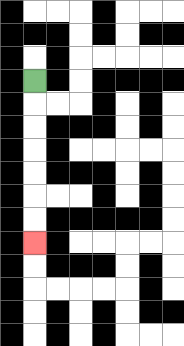{'start': '[1, 3]', 'end': '[1, 10]', 'path_directions': 'D,D,D,D,D,D,D', 'path_coordinates': '[[1, 3], [1, 4], [1, 5], [1, 6], [1, 7], [1, 8], [1, 9], [1, 10]]'}